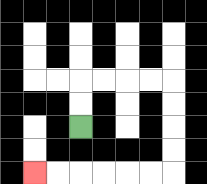{'start': '[3, 5]', 'end': '[1, 7]', 'path_directions': 'U,U,R,R,R,R,D,D,D,D,L,L,L,L,L,L', 'path_coordinates': '[[3, 5], [3, 4], [3, 3], [4, 3], [5, 3], [6, 3], [7, 3], [7, 4], [7, 5], [7, 6], [7, 7], [6, 7], [5, 7], [4, 7], [3, 7], [2, 7], [1, 7]]'}